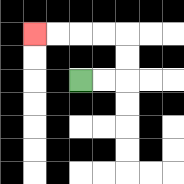{'start': '[3, 3]', 'end': '[1, 1]', 'path_directions': 'R,R,U,U,L,L,L,L', 'path_coordinates': '[[3, 3], [4, 3], [5, 3], [5, 2], [5, 1], [4, 1], [3, 1], [2, 1], [1, 1]]'}